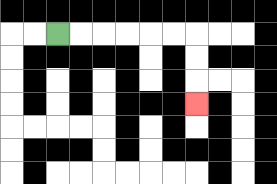{'start': '[2, 1]', 'end': '[8, 4]', 'path_directions': 'R,R,R,R,R,R,D,D,D', 'path_coordinates': '[[2, 1], [3, 1], [4, 1], [5, 1], [6, 1], [7, 1], [8, 1], [8, 2], [8, 3], [8, 4]]'}